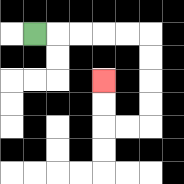{'start': '[1, 1]', 'end': '[4, 3]', 'path_directions': 'R,R,R,R,R,D,D,D,D,L,L,U,U', 'path_coordinates': '[[1, 1], [2, 1], [3, 1], [4, 1], [5, 1], [6, 1], [6, 2], [6, 3], [6, 4], [6, 5], [5, 5], [4, 5], [4, 4], [4, 3]]'}